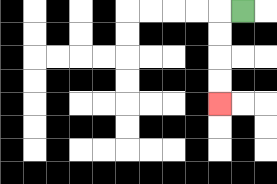{'start': '[10, 0]', 'end': '[9, 4]', 'path_directions': 'L,D,D,D,D', 'path_coordinates': '[[10, 0], [9, 0], [9, 1], [9, 2], [9, 3], [9, 4]]'}